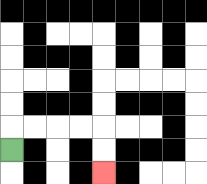{'start': '[0, 6]', 'end': '[4, 7]', 'path_directions': 'U,R,R,R,R,D,D', 'path_coordinates': '[[0, 6], [0, 5], [1, 5], [2, 5], [3, 5], [4, 5], [4, 6], [4, 7]]'}